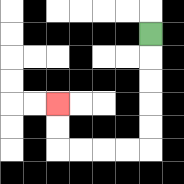{'start': '[6, 1]', 'end': '[2, 4]', 'path_directions': 'D,D,D,D,D,L,L,L,L,U,U', 'path_coordinates': '[[6, 1], [6, 2], [6, 3], [6, 4], [6, 5], [6, 6], [5, 6], [4, 6], [3, 6], [2, 6], [2, 5], [2, 4]]'}